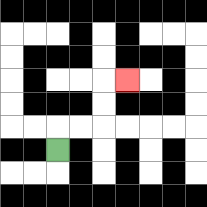{'start': '[2, 6]', 'end': '[5, 3]', 'path_directions': 'U,R,R,U,U,R', 'path_coordinates': '[[2, 6], [2, 5], [3, 5], [4, 5], [4, 4], [4, 3], [5, 3]]'}